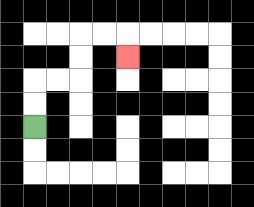{'start': '[1, 5]', 'end': '[5, 2]', 'path_directions': 'U,U,R,R,U,U,R,R,D', 'path_coordinates': '[[1, 5], [1, 4], [1, 3], [2, 3], [3, 3], [3, 2], [3, 1], [4, 1], [5, 1], [5, 2]]'}